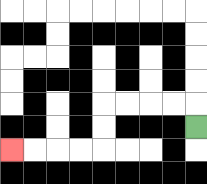{'start': '[8, 5]', 'end': '[0, 6]', 'path_directions': 'U,L,L,L,L,D,D,L,L,L,L', 'path_coordinates': '[[8, 5], [8, 4], [7, 4], [6, 4], [5, 4], [4, 4], [4, 5], [4, 6], [3, 6], [2, 6], [1, 6], [0, 6]]'}